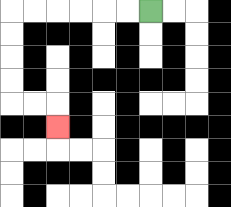{'start': '[6, 0]', 'end': '[2, 5]', 'path_directions': 'L,L,L,L,L,L,D,D,D,D,R,R,D', 'path_coordinates': '[[6, 0], [5, 0], [4, 0], [3, 0], [2, 0], [1, 0], [0, 0], [0, 1], [0, 2], [0, 3], [0, 4], [1, 4], [2, 4], [2, 5]]'}